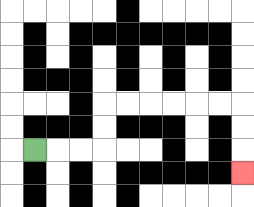{'start': '[1, 6]', 'end': '[10, 7]', 'path_directions': 'R,R,R,U,U,R,R,R,R,R,R,D,D,D', 'path_coordinates': '[[1, 6], [2, 6], [3, 6], [4, 6], [4, 5], [4, 4], [5, 4], [6, 4], [7, 4], [8, 4], [9, 4], [10, 4], [10, 5], [10, 6], [10, 7]]'}